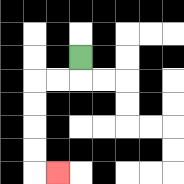{'start': '[3, 2]', 'end': '[2, 7]', 'path_directions': 'D,L,L,D,D,D,D,R', 'path_coordinates': '[[3, 2], [3, 3], [2, 3], [1, 3], [1, 4], [1, 5], [1, 6], [1, 7], [2, 7]]'}